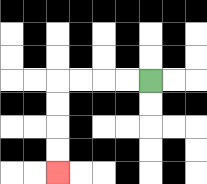{'start': '[6, 3]', 'end': '[2, 7]', 'path_directions': 'L,L,L,L,D,D,D,D', 'path_coordinates': '[[6, 3], [5, 3], [4, 3], [3, 3], [2, 3], [2, 4], [2, 5], [2, 6], [2, 7]]'}